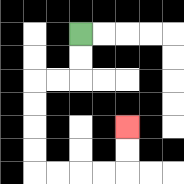{'start': '[3, 1]', 'end': '[5, 5]', 'path_directions': 'D,D,L,L,D,D,D,D,R,R,R,R,U,U', 'path_coordinates': '[[3, 1], [3, 2], [3, 3], [2, 3], [1, 3], [1, 4], [1, 5], [1, 6], [1, 7], [2, 7], [3, 7], [4, 7], [5, 7], [5, 6], [5, 5]]'}